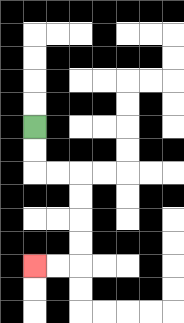{'start': '[1, 5]', 'end': '[1, 11]', 'path_directions': 'D,D,R,R,D,D,D,D,L,L', 'path_coordinates': '[[1, 5], [1, 6], [1, 7], [2, 7], [3, 7], [3, 8], [3, 9], [3, 10], [3, 11], [2, 11], [1, 11]]'}